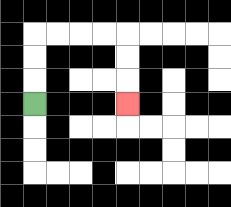{'start': '[1, 4]', 'end': '[5, 4]', 'path_directions': 'U,U,U,R,R,R,R,D,D,D', 'path_coordinates': '[[1, 4], [1, 3], [1, 2], [1, 1], [2, 1], [3, 1], [4, 1], [5, 1], [5, 2], [5, 3], [5, 4]]'}